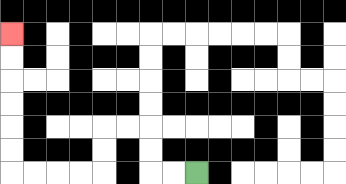{'start': '[8, 7]', 'end': '[0, 1]', 'path_directions': 'L,L,U,U,L,L,D,D,L,L,L,L,U,U,U,U,U,U', 'path_coordinates': '[[8, 7], [7, 7], [6, 7], [6, 6], [6, 5], [5, 5], [4, 5], [4, 6], [4, 7], [3, 7], [2, 7], [1, 7], [0, 7], [0, 6], [0, 5], [0, 4], [0, 3], [0, 2], [0, 1]]'}